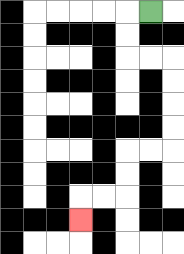{'start': '[6, 0]', 'end': '[3, 9]', 'path_directions': 'L,D,D,R,R,D,D,D,D,L,L,D,D,L,L,D', 'path_coordinates': '[[6, 0], [5, 0], [5, 1], [5, 2], [6, 2], [7, 2], [7, 3], [7, 4], [7, 5], [7, 6], [6, 6], [5, 6], [5, 7], [5, 8], [4, 8], [3, 8], [3, 9]]'}